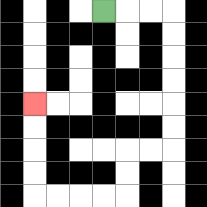{'start': '[4, 0]', 'end': '[1, 4]', 'path_directions': 'R,R,R,D,D,D,D,D,D,L,L,D,D,L,L,L,L,U,U,U,U', 'path_coordinates': '[[4, 0], [5, 0], [6, 0], [7, 0], [7, 1], [7, 2], [7, 3], [7, 4], [7, 5], [7, 6], [6, 6], [5, 6], [5, 7], [5, 8], [4, 8], [3, 8], [2, 8], [1, 8], [1, 7], [1, 6], [1, 5], [1, 4]]'}